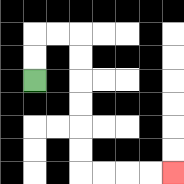{'start': '[1, 3]', 'end': '[7, 7]', 'path_directions': 'U,U,R,R,D,D,D,D,D,D,R,R,R,R', 'path_coordinates': '[[1, 3], [1, 2], [1, 1], [2, 1], [3, 1], [3, 2], [3, 3], [3, 4], [3, 5], [3, 6], [3, 7], [4, 7], [5, 7], [6, 7], [7, 7]]'}